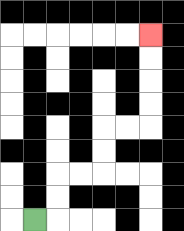{'start': '[1, 9]', 'end': '[6, 1]', 'path_directions': 'R,U,U,R,R,U,U,R,R,U,U,U,U', 'path_coordinates': '[[1, 9], [2, 9], [2, 8], [2, 7], [3, 7], [4, 7], [4, 6], [4, 5], [5, 5], [6, 5], [6, 4], [6, 3], [6, 2], [6, 1]]'}